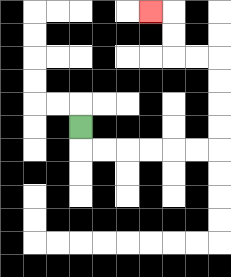{'start': '[3, 5]', 'end': '[6, 0]', 'path_directions': 'D,R,R,R,R,R,R,U,U,U,U,L,L,U,U,L', 'path_coordinates': '[[3, 5], [3, 6], [4, 6], [5, 6], [6, 6], [7, 6], [8, 6], [9, 6], [9, 5], [9, 4], [9, 3], [9, 2], [8, 2], [7, 2], [7, 1], [7, 0], [6, 0]]'}